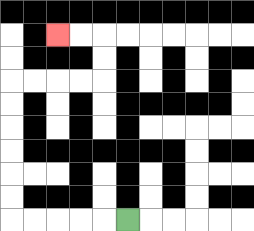{'start': '[5, 9]', 'end': '[2, 1]', 'path_directions': 'L,L,L,L,L,U,U,U,U,U,U,R,R,R,R,U,U,L,L', 'path_coordinates': '[[5, 9], [4, 9], [3, 9], [2, 9], [1, 9], [0, 9], [0, 8], [0, 7], [0, 6], [0, 5], [0, 4], [0, 3], [1, 3], [2, 3], [3, 3], [4, 3], [4, 2], [4, 1], [3, 1], [2, 1]]'}